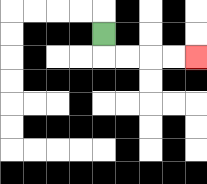{'start': '[4, 1]', 'end': '[8, 2]', 'path_directions': 'D,R,R,R,R', 'path_coordinates': '[[4, 1], [4, 2], [5, 2], [6, 2], [7, 2], [8, 2]]'}